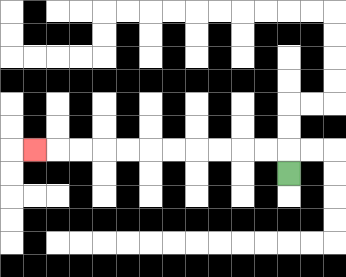{'start': '[12, 7]', 'end': '[1, 6]', 'path_directions': 'U,L,L,L,L,L,L,L,L,L,L,L', 'path_coordinates': '[[12, 7], [12, 6], [11, 6], [10, 6], [9, 6], [8, 6], [7, 6], [6, 6], [5, 6], [4, 6], [3, 6], [2, 6], [1, 6]]'}